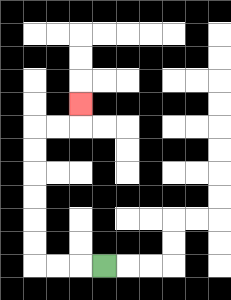{'start': '[4, 11]', 'end': '[3, 4]', 'path_directions': 'L,L,L,U,U,U,U,U,U,R,R,U', 'path_coordinates': '[[4, 11], [3, 11], [2, 11], [1, 11], [1, 10], [1, 9], [1, 8], [1, 7], [1, 6], [1, 5], [2, 5], [3, 5], [3, 4]]'}